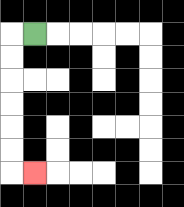{'start': '[1, 1]', 'end': '[1, 7]', 'path_directions': 'L,D,D,D,D,D,D,R', 'path_coordinates': '[[1, 1], [0, 1], [0, 2], [0, 3], [0, 4], [0, 5], [0, 6], [0, 7], [1, 7]]'}